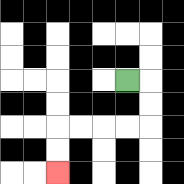{'start': '[5, 3]', 'end': '[2, 7]', 'path_directions': 'R,D,D,L,L,L,L,D,D', 'path_coordinates': '[[5, 3], [6, 3], [6, 4], [6, 5], [5, 5], [4, 5], [3, 5], [2, 5], [2, 6], [2, 7]]'}